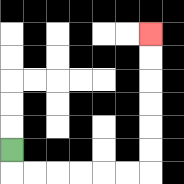{'start': '[0, 6]', 'end': '[6, 1]', 'path_directions': 'D,R,R,R,R,R,R,U,U,U,U,U,U', 'path_coordinates': '[[0, 6], [0, 7], [1, 7], [2, 7], [3, 7], [4, 7], [5, 7], [6, 7], [6, 6], [6, 5], [6, 4], [6, 3], [6, 2], [6, 1]]'}